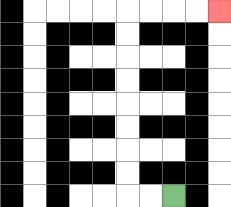{'start': '[7, 8]', 'end': '[9, 0]', 'path_directions': 'L,L,U,U,U,U,U,U,U,U,R,R,R,R', 'path_coordinates': '[[7, 8], [6, 8], [5, 8], [5, 7], [5, 6], [5, 5], [5, 4], [5, 3], [5, 2], [5, 1], [5, 0], [6, 0], [7, 0], [8, 0], [9, 0]]'}